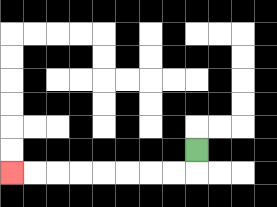{'start': '[8, 6]', 'end': '[0, 7]', 'path_directions': 'D,L,L,L,L,L,L,L,L', 'path_coordinates': '[[8, 6], [8, 7], [7, 7], [6, 7], [5, 7], [4, 7], [3, 7], [2, 7], [1, 7], [0, 7]]'}